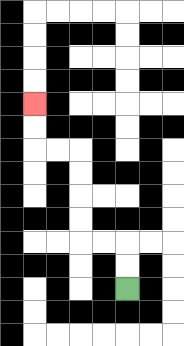{'start': '[5, 12]', 'end': '[1, 4]', 'path_directions': 'U,U,L,L,U,U,U,U,L,L,U,U', 'path_coordinates': '[[5, 12], [5, 11], [5, 10], [4, 10], [3, 10], [3, 9], [3, 8], [3, 7], [3, 6], [2, 6], [1, 6], [1, 5], [1, 4]]'}